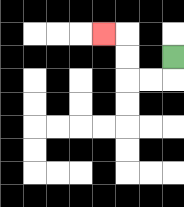{'start': '[7, 2]', 'end': '[4, 1]', 'path_directions': 'D,L,L,U,U,L', 'path_coordinates': '[[7, 2], [7, 3], [6, 3], [5, 3], [5, 2], [5, 1], [4, 1]]'}